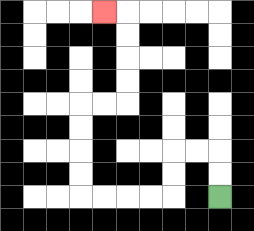{'start': '[9, 8]', 'end': '[4, 0]', 'path_directions': 'U,U,L,L,D,D,L,L,L,L,U,U,U,U,R,R,U,U,U,U,L', 'path_coordinates': '[[9, 8], [9, 7], [9, 6], [8, 6], [7, 6], [7, 7], [7, 8], [6, 8], [5, 8], [4, 8], [3, 8], [3, 7], [3, 6], [3, 5], [3, 4], [4, 4], [5, 4], [5, 3], [5, 2], [5, 1], [5, 0], [4, 0]]'}